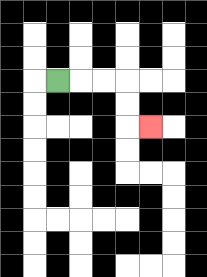{'start': '[2, 3]', 'end': '[6, 5]', 'path_directions': 'R,R,R,D,D,R', 'path_coordinates': '[[2, 3], [3, 3], [4, 3], [5, 3], [5, 4], [5, 5], [6, 5]]'}